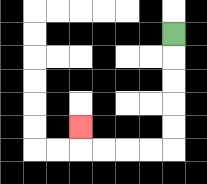{'start': '[7, 1]', 'end': '[3, 5]', 'path_directions': 'D,D,D,D,D,L,L,L,L,U', 'path_coordinates': '[[7, 1], [7, 2], [7, 3], [7, 4], [7, 5], [7, 6], [6, 6], [5, 6], [4, 6], [3, 6], [3, 5]]'}